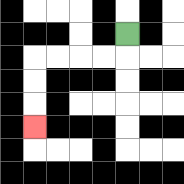{'start': '[5, 1]', 'end': '[1, 5]', 'path_directions': 'D,L,L,L,L,D,D,D', 'path_coordinates': '[[5, 1], [5, 2], [4, 2], [3, 2], [2, 2], [1, 2], [1, 3], [1, 4], [1, 5]]'}